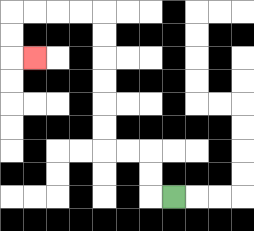{'start': '[7, 8]', 'end': '[1, 2]', 'path_directions': 'L,U,U,L,L,U,U,U,U,U,U,L,L,L,L,D,D,R', 'path_coordinates': '[[7, 8], [6, 8], [6, 7], [6, 6], [5, 6], [4, 6], [4, 5], [4, 4], [4, 3], [4, 2], [4, 1], [4, 0], [3, 0], [2, 0], [1, 0], [0, 0], [0, 1], [0, 2], [1, 2]]'}